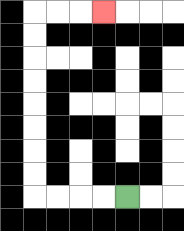{'start': '[5, 8]', 'end': '[4, 0]', 'path_directions': 'L,L,L,L,U,U,U,U,U,U,U,U,R,R,R', 'path_coordinates': '[[5, 8], [4, 8], [3, 8], [2, 8], [1, 8], [1, 7], [1, 6], [1, 5], [1, 4], [1, 3], [1, 2], [1, 1], [1, 0], [2, 0], [3, 0], [4, 0]]'}